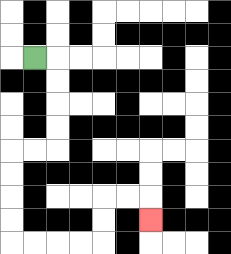{'start': '[1, 2]', 'end': '[6, 9]', 'path_directions': 'R,D,D,D,D,L,L,D,D,D,D,R,R,R,R,U,U,R,R,D', 'path_coordinates': '[[1, 2], [2, 2], [2, 3], [2, 4], [2, 5], [2, 6], [1, 6], [0, 6], [0, 7], [0, 8], [0, 9], [0, 10], [1, 10], [2, 10], [3, 10], [4, 10], [4, 9], [4, 8], [5, 8], [6, 8], [6, 9]]'}